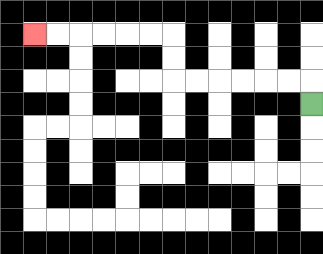{'start': '[13, 4]', 'end': '[1, 1]', 'path_directions': 'U,L,L,L,L,L,L,U,U,L,L,L,L,L,L', 'path_coordinates': '[[13, 4], [13, 3], [12, 3], [11, 3], [10, 3], [9, 3], [8, 3], [7, 3], [7, 2], [7, 1], [6, 1], [5, 1], [4, 1], [3, 1], [2, 1], [1, 1]]'}